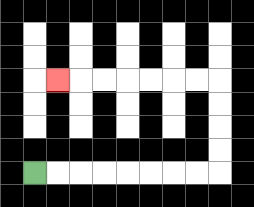{'start': '[1, 7]', 'end': '[2, 3]', 'path_directions': 'R,R,R,R,R,R,R,R,U,U,U,U,L,L,L,L,L,L,L', 'path_coordinates': '[[1, 7], [2, 7], [3, 7], [4, 7], [5, 7], [6, 7], [7, 7], [8, 7], [9, 7], [9, 6], [9, 5], [9, 4], [9, 3], [8, 3], [7, 3], [6, 3], [5, 3], [4, 3], [3, 3], [2, 3]]'}